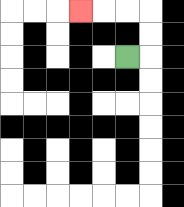{'start': '[5, 2]', 'end': '[3, 0]', 'path_directions': 'R,U,U,L,L,L', 'path_coordinates': '[[5, 2], [6, 2], [6, 1], [6, 0], [5, 0], [4, 0], [3, 0]]'}